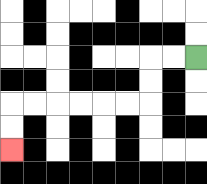{'start': '[8, 2]', 'end': '[0, 6]', 'path_directions': 'L,L,D,D,L,L,L,L,L,L,D,D', 'path_coordinates': '[[8, 2], [7, 2], [6, 2], [6, 3], [6, 4], [5, 4], [4, 4], [3, 4], [2, 4], [1, 4], [0, 4], [0, 5], [0, 6]]'}